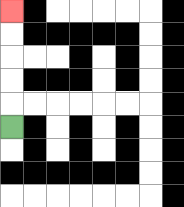{'start': '[0, 5]', 'end': '[0, 0]', 'path_directions': 'U,U,U,U,U', 'path_coordinates': '[[0, 5], [0, 4], [0, 3], [0, 2], [0, 1], [0, 0]]'}